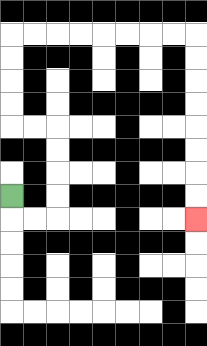{'start': '[0, 8]', 'end': '[8, 9]', 'path_directions': 'D,R,R,U,U,U,U,L,L,U,U,U,U,R,R,R,R,R,R,R,R,D,D,D,D,D,D,D,D', 'path_coordinates': '[[0, 8], [0, 9], [1, 9], [2, 9], [2, 8], [2, 7], [2, 6], [2, 5], [1, 5], [0, 5], [0, 4], [0, 3], [0, 2], [0, 1], [1, 1], [2, 1], [3, 1], [4, 1], [5, 1], [6, 1], [7, 1], [8, 1], [8, 2], [8, 3], [8, 4], [8, 5], [8, 6], [8, 7], [8, 8], [8, 9]]'}